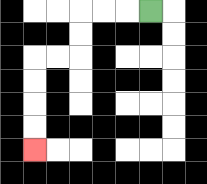{'start': '[6, 0]', 'end': '[1, 6]', 'path_directions': 'L,L,L,D,D,L,L,D,D,D,D', 'path_coordinates': '[[6, 0], [5, 0], [4, 0], [3, 0], [3, 1], [3, 2], [2, 2], [1, 2], [1, 3], [1, 4], [1, 5], [1, 6]]'}